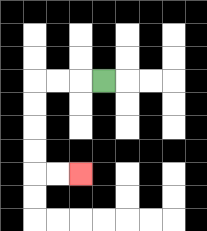{'start': '[4, 3]', 'end': '[3, 7]', 'path_directions': 'L,L,L,D,D,D,D,R,R', 'path_coordinates': '[[4, 3], [3, 3], [2, 3], [1, 3], [1, 4], [1, 5], [1, 6], [1, 7], [2, 7], [3, 7]]'}